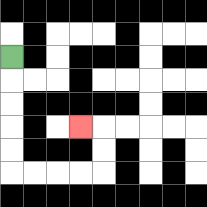{'start': '[0, 2]', 'end': '[3, 5]', 'path_directions': 'D,D,D,D,D,R,R,R,R,U,U,L', 'path_coordinates': '[[0, 2], [0, 3], [0, 4], [0, 5], [0, 6], [0, 7], [1, 7], [2, 7], [3, 7], [4, 7], [4, 6], [4, 5], [3, 5]]'}